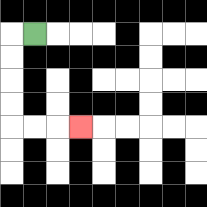{'start': '[1, 1]', 'end': '[3, 5]', 'path_directions': 'L,D,D,D,D,R,R,R', 'path_coordinates': '[[1, 1], [0, 1], [0, 2], [0, 3], [0, 4], [0, 5], [1, 5], [2, 5], [3, 5]]'}